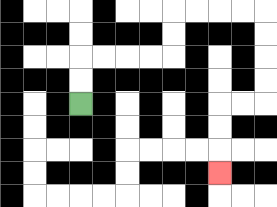{'start': '[3, 4]', 'end': '[9, 7]', 'path_directions': 'U,U,R,R,R,R,U,U,R,R,R,R,D,D,D,D,L,L,D,D,D', 'path_coordinates': '[[3, 4], [3, 3], [3, 2], [4, 2], [5, 2], [6, 2], [7, 2], [7, 1], [7, 0], [8, 0], [9, 0], [10, 0], [11, 0], [11, 1], [11, 2], [11, 3], [11, 4], [10, 4], [9, 4], [9, 5], [9, 6], [9, 7]]'}